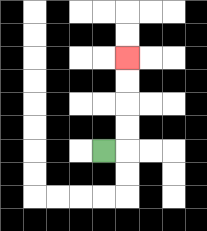{'start': '[4, 6]', 'end': '[5, 2]', 'path_directions': 'R,U,U,U,U', 'path_coordinates': '[[4, 6], [5, 6], [5, 5], [5, 4], [5, 3], [5, 2]]'}